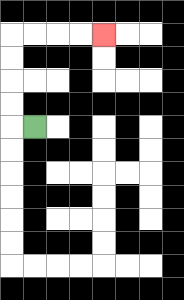{'start': '[1, 5]', 'end': '[4, 1]', 'path_directions': 'L,U,U,U,U,R,R,R,R', 'path_coordinates': '[[1, 5], [0, 5], [0, 4], [0, 3], [0, 2], [0, 1], [1, 1], [2, 1], [3, 1], [4, 1]]'}